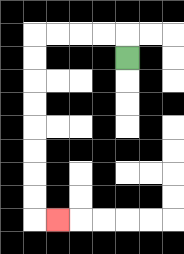{'start': '[5, 2]', 'end': '[2, 9]', 'path_directions': 'U,L,L,L,L,D,D,D,D,D,D,D,D,R', 'path_coordinates': '[[5, 2], [5, 1], [4, 1], [3, 1], [2, 1], [1, 1], [1, 2], [1, 3], [1, 4], [1, 5], [1, 6], [1, 7], [1, 8], [1, 9], [2, 9]]'}